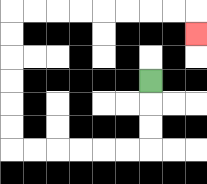{'start': '[6, 3]', 'end': '[8, 1]', 'path_directions': 'D,D,D,L,L,L,L,L,L,U,U,U,U,U,U,R,R,R,R,R,R,R,R,D', 'path_coordinates': '[[6, 3], [6, 4], [6, 5], [6, 6], [5, 6], [4, 6], [3, 6], [2, 6], [1, 6], [0, 6], [0, 5], [0, 4], [0, 3], [0, 2], [0, 1], [0, 0], [1, 0], [2, 0], [3, 0], [4, 0], [5, 0], [6, 0], [7, 0], [8, 0], [8, 1]]'}